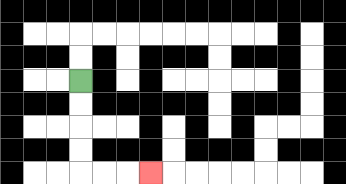{'start': '[3, 3]', 'end': '[6, 7]', 'path_directions': 'D,D,D,D,R,R,R', 'path_coordinates': '[[3, 3], [3, 4], [3, 5], [3, 6], [3, 7], [4, 7], [5, 7], [6, 7]]'}